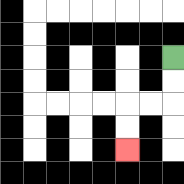{'start': '[7, 2]', 'end': '[5, 6]', 'path_directions': 'D,D,L,L,D,D', 'path_coordinates': '[[7, 2], [7, 3], [7, 4], [6, 4], [5, 4], [5, 5], [5, 6]]'}